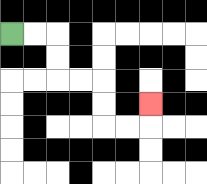{'start': '[0, 1]', 'end': '[6, 4]', 'path_directions': 'R,R,D,D,R,R,D,D,R,R,U', 'path_coordinates': '[[0, 1], [1, 1], [2, 1], [2, 2], [2, 3], [3, 3], [4, 3], [4, 4], [4, 5], [5, 5], [6, 5], [6, 4]]'}